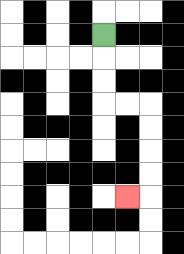{'start': '[4, 1]', 'end': '[5, 8]', 'path_directions': 'D,D,D,R,R,D,D,D,D,L', 'path_coordinates': '[[4, 1], [4, 2], [4, 3], [4, 4], [5, 4], [6, 4], [6, 5], [6, 6], [6, 7], [6, 8], [5, 8]]'}